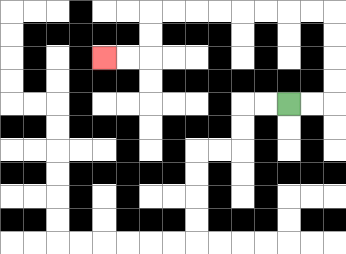{'start': '[12, 4]', 'end': '[4, 2]', 'path_directions': 'R,R,U,U,U,U,L,L,L,L,L,L,L,L,D,D,L,L', 'path_coordinates': '[[12, 4], [13, 4], [14, 4], [14, 3], [14, 2], [14, 1], [14, 0], [13, 0], [12, 0], [11, 0], [10, 0], [9, 0], [8, 0], [7, 0], [6, 0], [6, 1], [6, 2], [5, 2], [4, 2]]'}